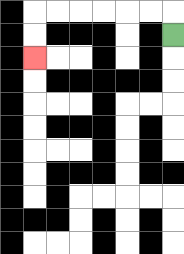{'start': '[7, 1]', 'end': '[1, 2]', 'path_directions': 'U,L,L,L,L,L,L,D,D', 'path_coordinates': '[[7, 1], [7, 0], [6, 0], [5, 0], [4, 0], [3, 0], [2, 0], [1, 0], [1, 1], [1, 2]]'}